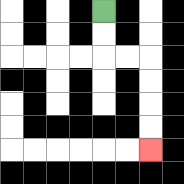{'start': '[4, 0]', 'end': '[6, 6]', 'path_directions': 'D,D,R,R,D,D,D,D', 'path_coordinates': '[[4, 0], [4, 1], [4, 2], [5, 2], [6, 2], [6, 3], [6, 4], [6, 5], [6, 6]]'}